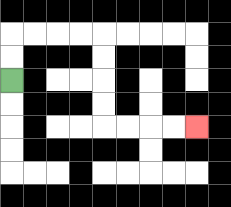{'start': '[0, 3]', 'end': '[8, 5]', 'path_directions': 'U,U,R,R,R,R,D,D,D,D,R,R,R,R', 'path_coordinates': '[[0, 3], [0, 2], [0, 1], [1, 1], [2, 1], [3, 1], [4, 1], [4, 2], [4, 3], [4, 4], [4, 5], [5, 5], [6, 5], [7, 5], [8, 5]]'}